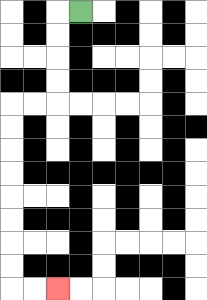{'start': '[3, 0]', 'end': '[2, 12]', 'path_directions': 'L,D,D,D,D,L,L,D,D,D,D,D,D,D,D,R,R', 'path_coordinates': '[[3, 0], [2, 0], [2, 1], [2, 2], [2, 3], [2, 4], [1, 4], [0, 4], [0, 5], [0, 6], [0, 7], [0, 8], [0, 9], [0, 10], [0, 11], [0, 12], [1, 12], [2, 12]]'}